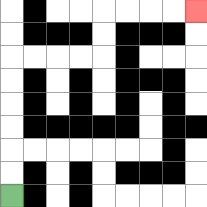{'start': '[0, 8]', 'end': '[8, 0]', 'path_directions': 'U,U,U,U,U,U,R,R,R,R,U,U,R,R,R,R', 'path_coordinates': '[[0, 8], [0, 7], [0, 6], [0, 5], [0, 4], [0, 3], [0, 2], [1, 2], [2, 2], [3, 2], [4, 2], [4, 1], [4, 0], [5, 0], [6, 0], [7, 0], [8, 0]]'}